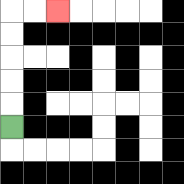{'start': '[0, 5]', 'end': '[2, 0]', 'path_directions': 'U,U,U,U,U,R,R', 'path_coordinates': '[[0, 5], [0, 4], [0, 3], [0, 2], [0, 1], [0, 0], [1, 0], [2, 0]]'}